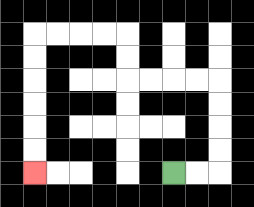{'start': '[7, 7]', 'end': '[1, 7]', 'path_directions': 'R,R,U,U,U,U,L,L,L,L,U,U,L,L,L,L,D,D,D,D,D,D', 'path_coordinates': '[[7, 7], [8, 7], [9, 7], [9, 6], [9, 5], [9, 4], [9, 3], [8, 3], [7, 3], [6, 3], [5, 3], [5, 2], [5, 1], [4, 1], [3, 1], [2, 1], [1, 1], [1, 2], [1, 3], [1, 4], [1, 5], [1, 6], [1, 7]]'}